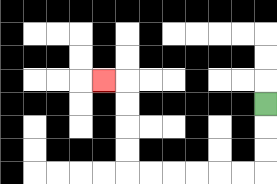{'start': '[11, 4]', 'end': '[4, 3]', 'path_directions': 'D,D,D,L,L,L,L,L,L,U,U,U,U,L', 'path_coordinates': '[[11, 4], [11, 5], [11, 6], [11, 7], [10, 7], [9, 7], [8, 7], [7, 7], [6, 7], [5, 7], [5, 6], [5, 5], [5, 4], [5, 3], [4, 3]]'}